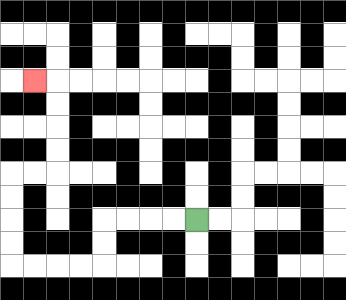{'start': '[8, 9]', 'end': '[1, 3]', 'path_directions': 'L,L,L,L,D,D,L,L,L,L,U,U,U,U,R,R,U,U,U,U,L', 'path_coordinates': '[[8, 9], [7, 9], [6, 9], [5, 9], [4, 9], [4, 10], [4, 11], [3, 11], [2, 11], [1, 11], [0, 11], [0, 10], [0, 9], [0, 8], [0, 7], [1, 7], [2, 7], [2, 6], [2, 5], [2, 4], [2, 3], [1, 3]]'}